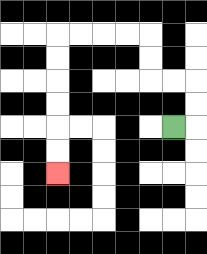{'start': '[7, 5]', 'end': '[2, 7]', 'path_directions': 'R,U,U,L,L,U,U,L,L,L,L,D,D,D,D,D,D', 'path_coordinates': '[[7, 5], [8, 5], [8, 4], [8, 3], [7, 3], [6, 3], [6, 2], [6, 1], [5, 1], [4, 1], [3, 1], [2, 1], [2, 2], [2, 3], [2, 4], [2, 5], [2, 6], [2, 7]]'}